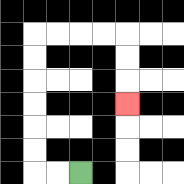{'start': '[3, 7]', 'end': '[5, 4]', 'path_directions': 'L,L,U,U,U,U,U,U,R,R,R,R,D,D,D', 'path_coordinates': '[[3, 7], [2, 7], [1, 7], [1, 6], [1, 5], [1, 4], [1, 3], [1, 2], [1, 1], [2, 1], [3, 1], [4, 1], [5, 1], [5, 2], [5, 3], [5, 4]]'}